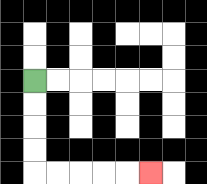{'start': '[1, 3]', 'end': '[6, 7]', 'path_directions': 'D,D,D,D,R,R,R,R,R', 'path_coordinates': '[[1, 3], [1, 4], [1, 5], [1, 6], [1, 7], [2, 7], [3, 7], [4, 7], [5, 7], [6, 7]]'}